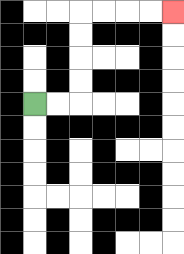{'start': '[1, 4]', 'end': '[7, 0]', 'path_directions': 'R,R,U,U,U,U,R,R,R,R', 'path_coordinates': '[[1, 4], [2, 4], [3, 4], [3, 3], [3, 2], [3, 1], [3, 0], [4, 0], [5, 0], [6, 0], [7, 0]]'}